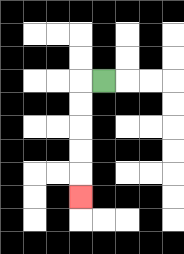{'start': '[4, 3]', 'end': '[3, 8]', 'path_directions': 'L,D,D,D,D,D', 'path_coordinates': '[[4, 3], [3, 3], [3, 4], [3, 5], [3, 6], [3, 7], [3, 8]]'}